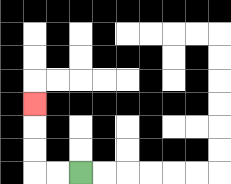{'start': '[3, 7]', 'end': '[1, 4]', 'path_directions': 'L,L,U,U,U', 'path_coordinates': '[[3, 7], [2, 7], [1, 7], [1, 6], [1, 5], [1, 4]]'}